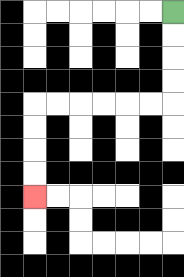{'start': '[7, 0]', 'end': '[1, 8]', 'path_directions': 'D,D,D,D,L,L,L,L,L,L,D,D,D,D', 'path_coordinates': '[[7, 0], [7, 1], [7, 2], [7, 3], [7, 4], [6, 4], [5, 4], [4, 4], [3, 4], [2, 4], [1, 4], [1, 5], [1, 6], [1, 7], [1, 8]]'}